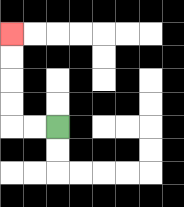{'start': '[2, 5]', 'end': '[0, 1]', 'path_directions': 'L,L,U,U,U,U', 'path_coordinates': '[[2, 5], [1, 5], [0, 5], [0, 4], [0, 3], [0, 2], [0, 1]]'}